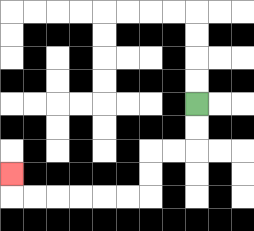{'start': '[8, 4]', 'end': '[0, 7]', 'path_directions': 'D,D,L,L,D,D,L,L,L,L,L,L,U', 'path_coordinates': '[[8, 4], [8, 5], [8, 6], [7, 6], [6, 6], [6, 7], [6, 8], [5, 8], [4, 8], [3, 8], [2, 8], [1, 8], [0, 8], [0, 7]]'}